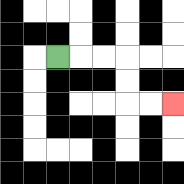{'start': '[2, 2]', 'end': '[7, 4]', 'path_directions': 'R,R,R,D,D,R,R', 'path_coordinates': '[[2, 2], [3, 2], [4, 2], [5, 2], [5, 3], [5, 4], [6, 4], [7, 4]]'}